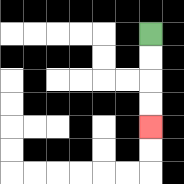{'start': '[6, 1]', 'end': '[6, 5]', 'path_directions': 'D,D,D,D', 'path_coordinates': '[[6, 1], [6, 2], [6, 3], [6, 4], [6, 5]]'}